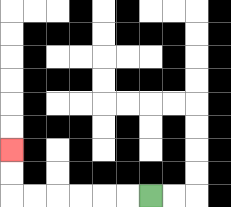{'start': '[6, 8]', 'end': '[0, 6]', 'path_directions': 'L,L,L,L,L,L,U,U', 'path_coordinates': '[[6, 8], [5, 8], [4, 8], [3, 8], [2, 8], [1, 8], [0, 8], [0, 7], [0, 6]]'}